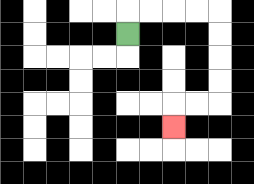{'start': '[5, 1]', 'end': '[7, 5]', 'path_directions': 'U,R,R,R,R,D,D,D,D,L,L,D', 'path_coordinates': '[[5, 1], [5, 0], [6, 0], [7, 0], [8, 0], [9, 0], [9, 1], [9, 2], [9, 3], [9, 4], [8, 4], [7, 4], [7, 5]]'}